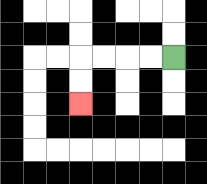{'start': '[7, 2]', 'end': '[3, 4]', 'path_directions': 'L,L,L,L,D,D', 'path_coordinates': '[[7, 2], [6, 2], [5, 2], [4, 2], [3, 2], [3, 3], [3, 4]]'}